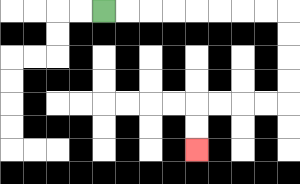{'start': '[4, 0]', 'end': '[8, 6]', 'path_directions': 'R,R,R,R,R,R,R,R,D,D,D,D,L,L,L,L,D,D', 'path_coordinates': '[[4, 0], [5, 0], [6, 0], [7, 0], [8, 0], [9, 0], [10, 0], [11, 0], [12, 0], [12, 1], [12, 2], [12, 3], [12, 4], [11, 4], [10, 4], [9, 4], [8, 4], [8, 5], [8, 6]]'}